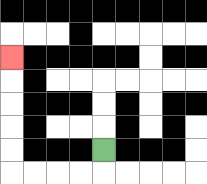{'start': '[4, 6]', 'end': '[0, 2]', 'path_directions': 'D,L,L,L,L,U,U,U,U,U', 'path_coordinates': '[[4, 6], [4, 7], [3, 7], [2, 7], [1, 7], [0, 7], [0, 6], [0, 5], [0, 4], [0, 3], [0, 2]]'}